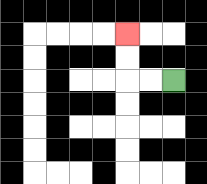{'start': '[7, 3]', 'end': '[5, 1]', 'path_directions': 'L,L,U,U', 'path_coordinates': '[[7, 3], [6, 3], [5, 3], [5, 2], [5, 1]]'}